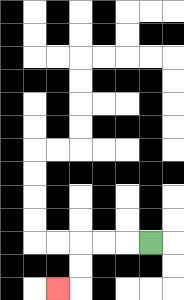{'start': '[6, 10]', 'end': '[2, 12]', 'path_directions': 'L,L,L,D,D,L', 'path_coordinates': '[[6, 10], [5, 10], [4, 10], [3, 10], [3, 11], [3, 12], [2, 12]]'}